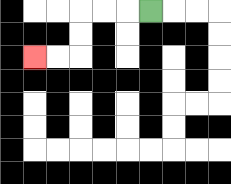{'start': '[6, 0]', 'end': '[1, 2]', 'path_directions': 'L,L,L,D,D,L,L', 'path_coordinates': '[[6, 0], [5, 0], [4, 0], [3, 0], [3, 1], [3, 2], [2, 2], [1, 2]]'}